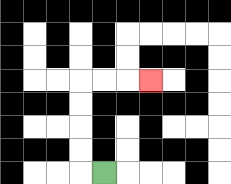{'start': '[4, 7]', 'end': '[6, 3]', 'path_directions': 'L,U,U,U,U,R,R,R', 'path_coordinates': '[[4, 7], [3, 7], [3, 6], [3, 5], [3, 4], [3, 3], [4, 3], [5, 3], [6, 3]]'}